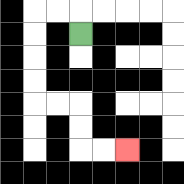{'start': '[3, 1]', 'end': '[5, 6]', 'path_directions': 'U,L,L,D,D,D,D,R,R,D,D,R,R', 'path_coordinates': '[[3, 1], [3, 0], [2, 0], [1, 0], [1, 1], [1, 2], [1, 3], [1, 4], [2, 4], [3, 4], [3, 5], [3, 6], [4, 6], [5, 6]]'}